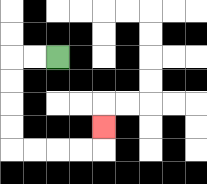{'start': '[2, 2]', 'end': '[4, 5]', 'path_directions': 'L,L,D,D,D,D,R,R,R,R,U', 'path_coordinates': '[[2, 2], [1, 2], [0, 2], [0, 3], [0, 4], [0, 5], [0, 6], [1, 6], [2, 6], [3, 6], [4, 6], [4, 5]]'}